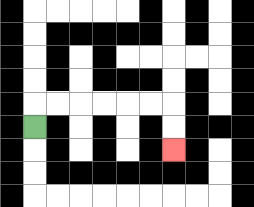{'start': '[1, 5]', 'end': '[7, 6]', 'path_directions': 'U,R,R,R,R,R,R,D,D', 'path_coordinates': '[[1, 5], [1, 4], [2, 4], [3, 4], [4, 4], [5, 4], [6, 4], [7, 4], [7, 5], [7, 6]]'}